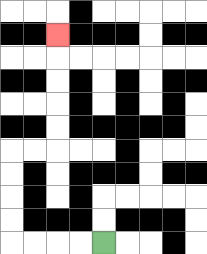{'start': '[4, 10]', 'end': '[2, 1]', 'path_directions': 'L,L,L,L,U,U,U,U,R,R,U,U,U,U,U', 'path_coordinates': '[[4, 10], [3, 10], [2, 10], [1, 10], [0, 10], [0, 9], [0, 8], [0, 7], [0, 6], [1, 6], [2, 6], [2, 5], [2, 4], [2, 3], [2, 2], [2, 1]]'}